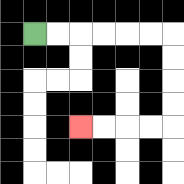{'start': '[1, 1]', 'end': '[3, 5]', 'path_directions': 'R,R,R,R,R,R,D,D,D,D,L,L,L,L', 'path_coordinates': '[[1, 1], [2, 1], [3, 1], [4, 1], [5, 1], [6, 1], [7, 1], [7, 2], [7, 3], [7, 4], [7, 5], [6, 5], [5, 5], [4, 5], [3, 5]]'}